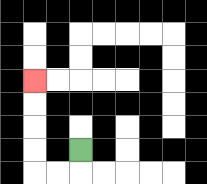{'start': '[3, 6]', 'end': '[1, 3]', 'path_directions': 'D,L,L,U,U,U,U', 'path_coordinates': '[[3, 6], [3, 7], [2, 7], [1, 7], [1, 6], [1, 5], [1, 4], [1, 3]]'}